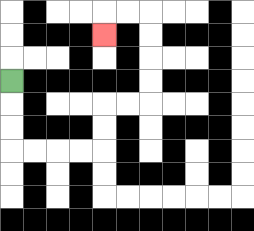{'start': '[0, 3]', 'end': '[4, 1]', 'path_directions': 'D,D,D,R,R,R,R,U,U,R,R,U,U,U,U,L,L,D', 'path_coordinates': '[[0, 3], [0, 4], [0, 5], [0, 6], [1, 6], [2, 6], [3, 6], [4, 6], [4, 5], [4, 4], [5, 4], [6, 4], [6, 3], [6, 2], [6, 1], [6, 0], [5, 0], [4, 0], [4, 1]]'}